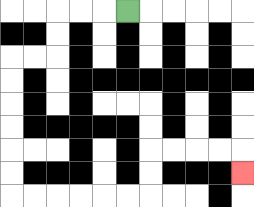{'start': '[5, 0]', 'end': '[10, 7]', 'path_directions': 'L,L,L,D,D,L,L,D,D,D,D,D,D,R,R,R,R,R,R,U,U,R,R,R,R,D', 'path_coordinates': '[[5, 0], [4, 0], [3, 0], [2, 0], [2, 1], [2, 2], [1, 2], [0, 2], [0, 3], [0, 4], [0, 5], [0, 6], [0, 7], [0, 8], [1, 8], [2, 8], [3, 8], [4, 8], [5, 8], [6, 8], [6, 7], [6, 6], [7, 6], [8, 6], [9, 6], [10, 6], [10, 7]]'}